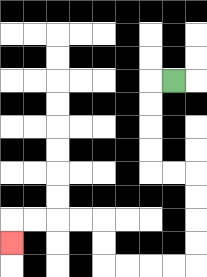{'start': '[7, 3]', 'end': '[0, 10]', 'path_directions': 'L,D,D,D,D,R,R,D,D,D,D,L,L,L,L,U,U,L,L,L,L,D', 'path_coordinates': '[[7, 3], [6, 3], [6, 4], [6, 5], [6, 6], [6, 7], [7, 7], [8, 7], [8, 8], [8, 9], [8, 10], [8, 11], [7, 11], [6, 11], [5, 11], [4, 11], [4, 10], [4, 9], [3, 9], [2, 9], [1, 9], [0, 9], [0, 10]]'}